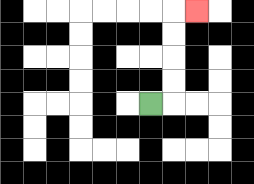{'start': '[6, 4]', 'end': '[8, 0]', 'path_directions': 'R,U,U,U,U,R', 'path_coordinates': '[[6, 4], [7, 4], [7, 3], [7, 2], [7, 1], [7, 0], [8, 0]]'}